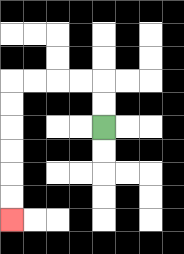{'start': '[4, 5]', 'end': '[0, 9]', 'path_directions': 'U,U,L,L,L,L,D,D,D,D,D,D', 'path_coordinates': '[[4, 5], [4, 4], [4, 3], [3, 3], [2, 3], [1, 3], [0, 3], [0, 4], [0, 5], [0, 6], [0, 7], [0, 8], [0, 9]]'}